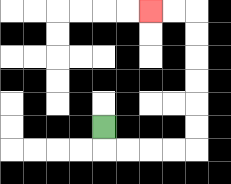{'start': '[4, 5]', 'end': '[6, 0]', 'path_directions': 'D,R,R,R,R,U,U,U,U,U,U,L,L', 'path_coordinates': '[[4, 5], [4, 6], [5, 6], [6, 6], [7, 6], [8, 6], [8, 5], [8, 4], [8, 3], [8, 2], [8, 1], [8, 0], [7, 0], [6, 0]]'}